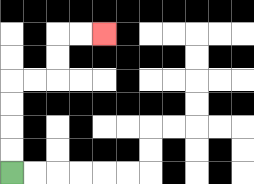{'start': '[0, 7]', 'end': '[4, 1]', 'path_directions': 'U,U,U,U,R,R,U,U,R,R', 'path_coordinates': '[[0, 7], [0, 6], [0, 5], [0, 4], [0, 3], [1, 3], [2, 3], [2, 2], [2, 1], [3, 1], [4, 1]]'}